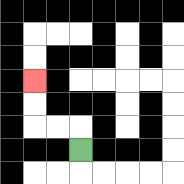{'start': '[3, 6]', 'end': '[1, 3]', 'path_directions': 'U,L,L,U,U', 'path_coordinates': '[[3, 6], [3, 5], [2, 5], [1, 5], [1, 4], [1, 3]]'}